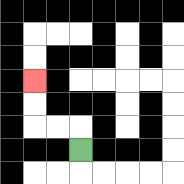{'start': '[3, 6]', 'end': '[1, 3]', 'path_directions': 'U,L,L,U,U', 'path_coordinates': '[[3, 6], [3, 5], [2, 5], [1, 5], [1, 4], [1, 3]]'}